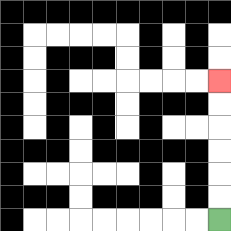{'start': '[9, 9]', 'end': '[9, 3]', 'path_directions': 'U,U,U,U,U,U', 'path_coordinates': '[[9, 9], [9, 8], [9, 7], [9, 6], [9, 5], [9, 4], [9, 3]]'}